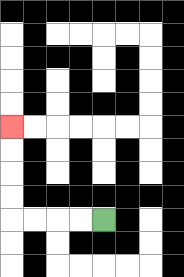{'start': '[4, 9]', 'end': '[0, 5]', 'path_directions': 'L,L,L,L,U,U,U,U', 'path_coordinates': '[[4, 9], [3, 9], [2, 9], [1, 9], [0, 9], [0, 8], [0, 7], [0, 6], [0, 5]]'}